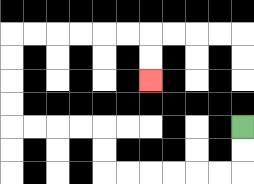{'start': '[10, 5]', 'end': '[6, 3]', 'path_directions': 'D,D,L,L,L,L,L,L,U,U,L,L,L,L,U,U,U,U,R,R,R,R,R,R,D,D', 'path_coordinates': '[[10, 5], [10, 6], [10, 7], [9, 7], [8, 7], [7, 7], [6, 7], [5, 7], [4, 7], [4, 6], [4, 5], [3, 5], [2, 5], [1, 5], [0, 5], [0, 4], [0, 3], [0, 2], [0, 1], [1, 1], [2, 1], [3, 1], [4, 1], [5, 1], [6, 1], [6, 2], [6, 3]]'}